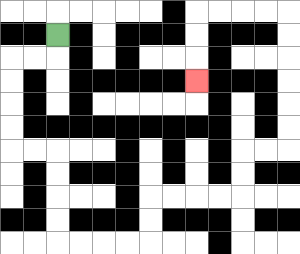{'start': '[2, 1]', 'end': '[8, 3]', 'path_directions': 'D,L,L,D,D,D,D,R,R,D,D,D,D,R,R,R,R,U,U,R,R,R,R,U,U,R,R,U,U,U,U,U,U,L,L,L,L,D,D,D', 'path_coordinates': '[[2, 1], [2, 2], [1, 2], [0, 2], [0, 3], [0, 4], [0, 5], [0, 6], [1, 6], [2, 6], [2, 7], [2, 8], [2, 9], [2, 10], [3, 10], [4, 10], [5, 10], [6, 10], [6, 9], [6, 8], [7, 8], [8, 8], [9, 8], [10, 8], [10, 7], [10, 6], [11, 6], [12, 6], [12, 5], [12, 4], [12, 3], [12, 2], [12, 1], [12, 0], [11, 0], [10, 0], [9, 0], [8, 0], [8, 1], [8, 2], [8, 3]]'}